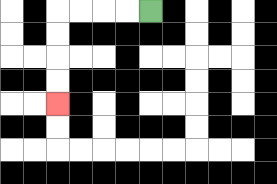{'start': '[6, 0]', 'end': '[2, 4]', 'path_directions': 'L,L,L,L,D,D,D,D', 'path_coordinates': '[[6, 0], [5, 0], [4, 0], [3, 0], [2, 0], [2, 1], [2, 2], [2, 3], [2, 4]]'}